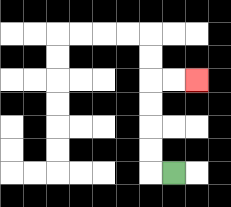{'start': '[7, 7]', 'end': '[8, 3]', 'path_directions': 'L,U,U,U,U,R,R', 'path_coordinates': '[[7, 7], [6, 7], [6, 6], [6, 5], [6, 4], [6, 3], [7, 3], [8, 3]]'}